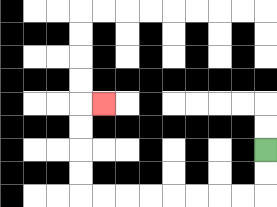{'start': '[11, 6]', 'end': '[4, 4]', 'path_directions': 'D,D,L,L,L,L,L,L,L,L,U,U,U,U,R', 'path_coordinates': '[[11, 6], [11, 7], [11, 8], [10, 8], [9, 8], [8, 8], [7, 8], [6, 8], [5, 8], [4, 8], [3, 8], [3, 7], [3, 6], [3, 5], [3, 4], [4, 4]]'}